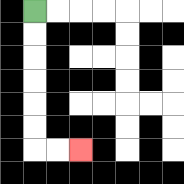{'start': '[1, 0]', 'end': '[3, 6]', 'path_directions': 'D,D,D,D,D,D,R,R', 'path_coordinates': '[[1, 0], [1, 1], [1, 2], [1, 3], [1, 4], [1, 5], [1, 6], [2, 6], [3, 6]]'}